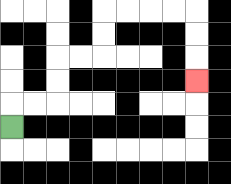{'start': '[0, 5]', 'end': '[8, 3]', 'path_directions': 'U,R,R,U,U,R,R,U,U,R,R,R,R,D,D,D', 'path_coordinates': '[[0, 5], [0, 4], [1, 4], [2, 4], [2, 3], [2, 2], [3, 2], [4, 2], [4, 1], [4, 0], [5, 0], [6, 0], [7, 0], [8, 0], [8, 1], [8, 2], [8, 3]]'}